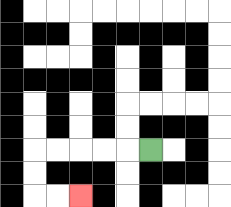{'start': '[6, 6]', 'end': '[3, 8]', 'path_directions': 'L,L,L,L,L,D,D,R,R', 'path_coordinates': '[[6, 6], [5, 6], [4, 6], [3, 6], [2, 6], [1, 6], [1, 7], [1, 8], [2, 8], [3, 8]]'}